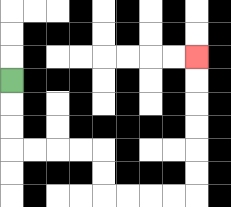{'start': '[0, 3]', 'end': '[8, 2]', 'path_directions': 'D,D,D,R,R,R,R,D,D,R,R,R,R,U,U,U,U,U,U', 'path_coordinates': '[[0, 3], [0, 4], [0, 5], [0, 6], [1, 6], [2, 6], [3, 6], [4, 6], [4, 7], [4, 8], [5, 8], [6, 8], [7, 8], [8, 8], [8, 7], [8, 6], [8, 5], [8, 4], [8, 3], [8, 2]]'}